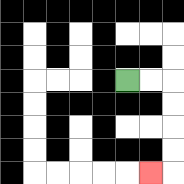{'start': '[5, 3]', 'end': '[6, 7]', 'path_directions': 'R,R,D,D,D,D,L', 'path_coordinates': '[[5, 3], [6, 3], [7, 3], [7, 4], [7, 5], [7, 6], [7, 7], [6, 7]]'}